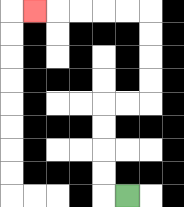{'start': '[5, 8]', 'end': '[1, 0]', 'path_directions': 'L,U,U,U,U,R,R,U,U,U,U,L,L,L,L,L', 'path_coordinates': '[[5, 8], [4, 8], [4, 7], [4, 6], [4, 5], [4, 4], [5, 4], [6, 4], [6, 3], [6, 2], [6, 1], [6, 0], [5, 0], [4, 0], [3, 0], [2, 0], [1, 0]]'}